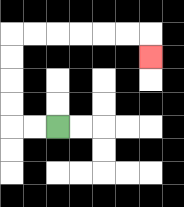{'start': '[2, 5]', 'end': '[6, 2]', 'path_directions': 'L,L,U,U,U,U,R,R,R,R,R,R,D', 'path_coordinates': '[[2, 5], [1, 5], [0, 5], [0, 4], [0, 3], [0, 2], [0, 1], [1, 1], [2, 1], [3, 1], [4, 1], [5, 1], [6, 1], [6, 2]]'}